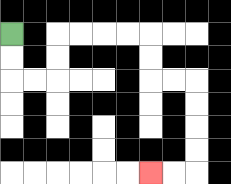{'start': '[0, 1]', 'end': '[6, 7]', 'path_directions': 'D,D,R,R,U,U,R,R,R,R,D,D,R,R,D,D,D,D,L,L', 'path_coordinates': '[[0, 1], [0, 2], [0, 3], [1, 3], [2, 3], [2, 2], [2, 1], [3, 1], [4, 1], [5, 1], [6, 1], [6, 2], [6, 3], [7, 3], [8, 3], [8, 4], [8, 5], [8, 6], [8, 7], [7, 7], [6, 7]]'}